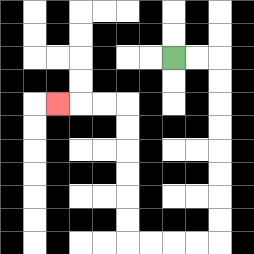{'start': '[7, 2]', 'end': '[2, 4]', 'path_directions': 'R,R,D,D,D,D,D,D,D,D,L,L,L,L,U,U,U,U,U,U,L,L,L', 'path_coordinates': '[[7, 2], [8, 2], [9, 2], [9, 3], [9, 4], [9, 5], [9, 6], [9, 7], [9, 8], [9, 9], [9, 10], [8, 10], [7, 10], [6, 10], [5, 10], [5, 9], [5, 8], [5, 7], [5, 6], [5, 5], [5, 4], [4, 4], [3, 4], [2, 4]]'}